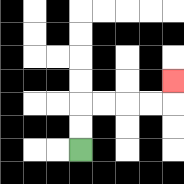{'start': '[3, 6]', 'end': '[7, 3]', 'path_directions': 'U,U,R,R,R,R,U', 'path_coordinates': '[[3, 6], [3, 5], [3, 4], [4, 4], [5, 4], [6, 4], [7, 4], [7, 3]]'}